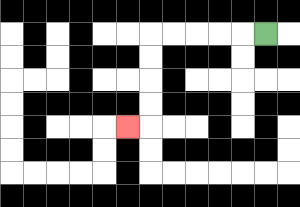{'start': '[11, 1]', 'end': '[5, 5]', 'path_directions': 'L,L,L,L,L,D,D,D,D,L', 'path_coordinates': '[[11, 1], [10, 1], [9, 1], [8, 1], [7, 1], [6, 1], [6, 2], [6, 3], [6, 4], [6, 5], [5, 5]]'}